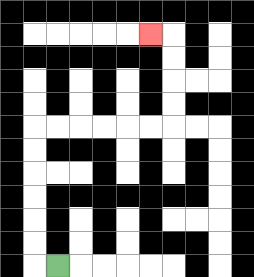{'start': '[2, 11]', 'end': '[6, 1]', 'path_directions': 'L,U,U,U,U,U,U,R,R,R,R,R,R,U,U,U,U,L', 'path_coordinates': '[[2, 11], [1, 11], [1, 10], [1, 9], [1, 8], [1, 7], [1, 6], [1, 5], [2, 5], [3, 5], [4, 5], [5, 5], [6, 5], [7, 5], [7, 4], [7, 3], [7, 2], [7, 1], [6, 1]]'}